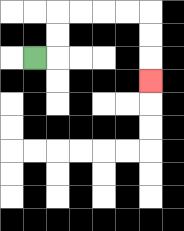{'start': '[1, 2]', 'end': '[6, 3]', 'path_directions': 'R,U,U,R,R,R,R,D,D,D', 'path_coordinates': '[[1, 2], [2, 2], [2, 1], [2, 0], [3, 0], [4, 0], [5, 0], [6, 0], [6, 1], [6, 2], [6, 3]]'}